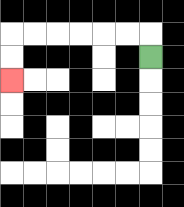{'start': '[6, 2]', 'end': '[0, 3]', 'path_directions': 'U,L,L,L,L,L,L,D,D', 'path_coordinates': '[[6, 2], [6, 1], [5, 1], [4, 1], [3, 1], [2, 1], [1, 1], [0, 1], [0, 2], [0, 3]]'}